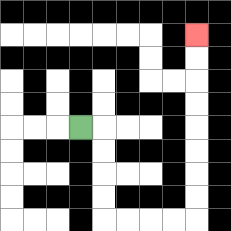{'start': '[3, 5]', 'end': '[8, 1]', 'path_directions': 'R,D,D,D,D,R,R,R,R,U,U,U,U,U,U,U,U', 'path_coordinates': '[[3, 5], [4, 5], [4, 6], [4, 7], [4, 8], [4, 9], [5, 9], [6, 9], [7, 9], [8, 9], [8, 8], [8, 7], [8, 6], [8, 5], [8, 4], [8, 3], [8, 2], [8, 1]]'}